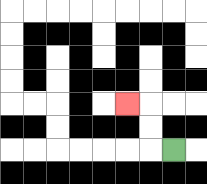{'start': '[7, 6]', 'end': '[5, 4]', 'path_directions': 'L,U,U,L', 'path_coordinates': '[[7, 6], [6, 6], [6, 5], [6, 4], [5, 4]]'}